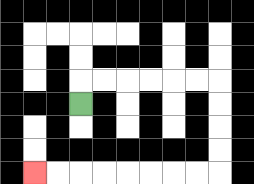{'start': '[3, 4]', 'end': '[1, 7]', 'path_directions': 'U,R,R,R,R,R,R,D,D,D,D,L,L,L,L,L,L,L,L', 'path_coordinates': '[[3, 4], [3, 3], [4, 3], [5, 3], [6, 3], [7, 3], [8, 3], [9, 3], [9, 4], [9, 5], [9, 6], [9, 7], [8, 7], [7, 7], [6, 7], [5, 7], [4, 7], [3, 7], [2, 7], [1, 7]]'}